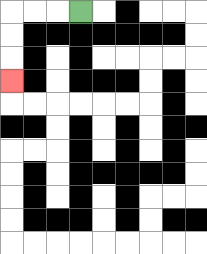{'start': '[3, 0]', 'end': '[0, 3]', 'path_directions': 'L,L,L,D,D,D', 'path_coordinates': '[[3, 0], [2, 0], [1, 0], [0, 0], [0, 1], [0, 2], [0, 3]]'}